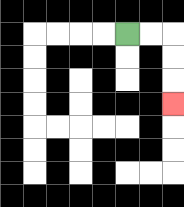{'start': '[5, 1]', 'end': '[7, 4]', 'path_directions': 'R,R,D,D,D', 'path_coordinates': '[[5, 1], [6, 1], [7, 1], [7, 2], [7, 3], [7, 4]]'}